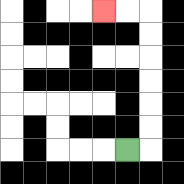{'start': '[5, 6]', 'end': '[4, 0]', 'path_directions': 'R,U,U,U,U,U,U,L,L', 'path_coordinates': '[[5, 6], [6, 6], [6, 5], [6, 4], [6, 3], [6, 2], [6, 1], [6, 0], [5, 0], [4, 0]]'}